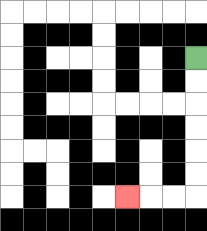{'start': '[8, 2]', 'end': '[5, 8]', 'path_directions': 'D,D,D,D,D,D,L,L,L', 'path_coordinates': '[[8, 2], [8, 3], [8, 4], [8, 5], [8, 6], [8, 7], [8, 8], [7, 8], [6, 8], [5, 8]]'}